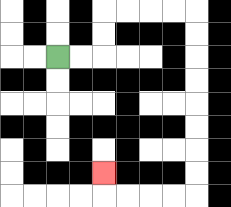{'start': '[2, 2]', 'end': '[4, 7]', 'path_directions': 'R,R,U,U,R,R,R,R,D,D,D,D,D,D,D,D,L,L,L,L,U', 'path_coordinates': '[[2, 2], [3, 2], [4, 2], [4, 1], [4, 0], [5, 0], [6, 0], [7, 0], [8, 0], [8, 1], [8, 2], [8, 3], [8, 4], [8, 5], [8, 6], [8, 7], [8, 8], [7, 8], [6, 8], [5, 8], [4, 8], [4, 7]]'}